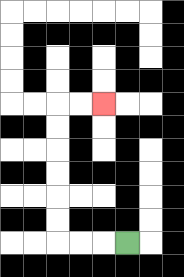{'start': '[5, 10]', 'end': '[4, 4]', 'path_directions': 'L,L,L,U,U,U,U,U,U,R,R', 'path_coordinates': '[[5, 10], [4, 10], [3, 10], [2, 10], [2, 9], [2, 8], [2, 7], [2, 6], [2, 5], [2, 4], [3, 4], [4, 4]]'}